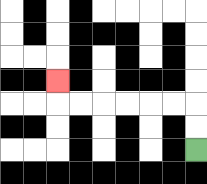{'start': '[8, 6]', 'end': '[2, 3]', 'path_directions': 'U,U,L,L,L,L,L,L,U', 'path_coordinates': '[[8, 6], [8, 5], [8, 4], [7, 4], [6, 4], [5, 4], [4, 4], [3, 4], [2, 4], [2, 3]]'}